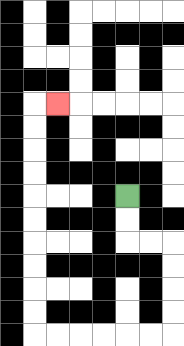{'start': '[5, 8]', 'end': '[2, 4]', 'path_directions': 'D,D,R,R,D,D,D,D,L,L,L,L,L,L,U,U,U,U,U,U,U,U,U,U,R', 'path_coordinates': '[[5, 8], [5, 9], [5, 10], [6, 10], [7, 10], [7, 11], [7, 12], [7, 13], [7, 14], [6, 14], [5, 14], [4, 14], [3, 14], [2, 14], [1, 14], [1, 13], [1, 12], [1, 11], [1, 10], [1, 9], [1, 8], [1, 7], [1, 6], [1, 5], [1, 4], [2, 4]]'}